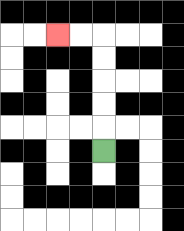{'start': '[4, 6]', 'end': '[2, 1]', 'path_directions': 'U,U,U,U,U,L,L', 'path_coordinates': '[[4, 6], [4, 5], [4, 4], [4, 3], [4, 2], [4, 1], [3, 1], [2, 1]]'}